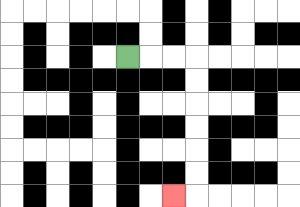{'start': '[5, 2]', 'end': '[7, 8]', 'path_directions': 'R,R,R,D,D,D,D,D,D,L', 'path_coordinates': '[[5, 2], [6, 2], [7, 2], [8, 2], [8, 3], [8, 4], [8, 5], [8, 6], [8, 7], [8, 8], [7, 8]]'}